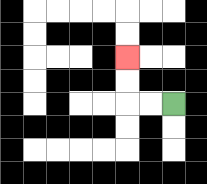{'start': '[7, 4]', 'end': '[5, 2]', 'path_directions': 'L,L,U,U', 'path_coordinates': '[[7, 4], [6, 4], [5, 4], [5, 3], [5, 2]]'}